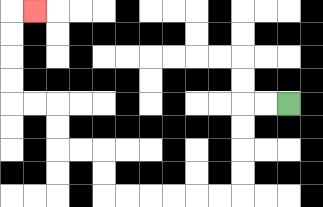{'start': '[12, 4]', 'end': '[1, 0]', 'path_directions': 'L,L,D,D,D,D,L,L,L,L,L,L,U,U,L,L,U,U,L,L,U,U,U,U,R', 'path_coordinates': '[[12, 4], [11, 4], [10, 4], [10, 5], [10, 6], [10, 7], [10, 8], [9, 8], [8, 8], [7, 8], [6, 8], [5, 8], [4, 8], [4, 7], [4, 6], [3, 6], [2, 6], [2, 5], [2, 4], [1, 4], [0, 4], [0, 3], [0, 2], [0, 1], [0, 0], [1, 0]]'}